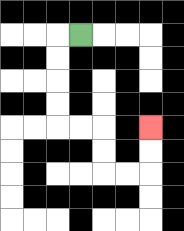{'start': '[3, 1]', 'end': '[6, 5]', 'path_directions': 'L,D,D,D,D,R,R,D,D,R,R,U,U', 'path_coordinates': '[[3, 1], [2, 1], [2, 2], [2, 3], [2, 4], [2, 5], [3, 5], [4, 5], [4, 6], [4, 7], [5, 7], [6, 7], [6, 6], [6, 5]]'}